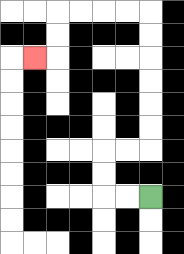{'start': '[6, 8]', 'end': '[1, 2]', 'path_directions': 'L,L,U,U,R,R,U,U,U,U,U,U,L,L,L,L,D,D,L', 'path_coordinates': '[[6, 8], [5, 8], [4, 8], [4, 7], [4, 6], [5, 6], [6, 6], [6, 5], [6, 4], [6, 3], [6, 2], [6, 1], [6, 0], [5, 0], [4, 0], [3, 0], [2, 0], [2, 1], [2, 2], [1, 2]]'}